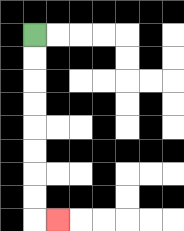{'start': '[1, 1]', 'end': '[2, 9]', 'path_directions': 'D,D,D,D,D,D,D,D,R', 'path_coordinates': '[[1, 1], [1, 2], [1, 3], [1, 4], [1, 5], [1, 6], [1, 7], [1, 8], [1, 9], [2, 9]]'}